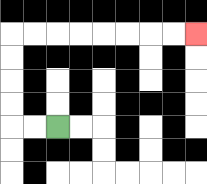{'start': '[2, 5]', 'end': '[8, 1]', 'path_directions': 'L,L,U,U,U,U,R,R,R,R,R,R,R,R', 'path_coordinates': '[[2, 5], [1, 5], [0, 5], [0, 4], [0, 3], [0, 2], [0, 1], [1, 1], [2, 1], [3, 1], [4, 1], [5, 1], [6, 1], [7, 1], [8, 1]]'}